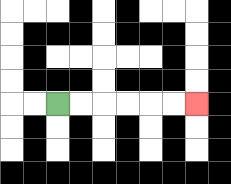{'start': '[2, 4]', 'end': '[8, 4]', 'path_directions': 'R,R,R,R,R,R', 'path_coordinates': '[[2, 4], [3, 4], [4, 4], [5, 4], [6, 4], [7, 4], [8, 4]]'}